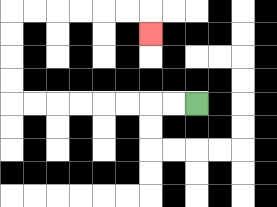{'start': '[8, 4]', 'end': '[6, 1]', 'path_directions': 'L,L,L,L,L,L,L,L,U,U,U,U,R,R,R,R,R,R,D', 'path_coordinates': '[[8, 4], [7, 4], [6, 4], [5, 4], [4, 4], [3, 4], [2, 4], [1, 4], [0, 4], [0, 3], [0, 2], [0, 1], [0, 0], [1, 0], [2, 0], [3, 0], [4, 0], [5, 0], [6, 0], [6, 1]]'}